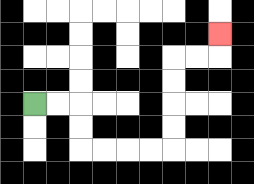{'start': '[1, 4]', 'end': '[9, 1]', 'path_directions': 'R,R,D,D,R,R,R,R,U,U,U,U,R,R,U', 'path_coordinates': '[[1, 4], [2, 4], [3, 4], [3, 5], [3, 6], [4, 6], [5, 6], [6, 6], [7, 6], [7, 5], [7, 4], [7, 3], [7, 2], [8, 2], [9, 2], [9, 1]]'}